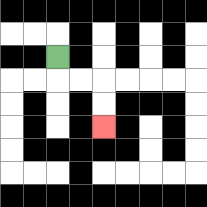{'start': '[2, 2]', 'end': '[4, 5]', 'path_directions': 'D,R,R,D,D', 'path_coordinates': '[[2, 2], [2, 3], [3, 3], [4, 3], [4, 4], [4, 5]]'}